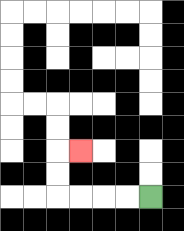{'start': '[6, 8]', 'end': '[3, 6]', 'path_directions': 'L,L,L,L,U,U,R', 'path_coordinates': '[[6, 8], [5, 8], [4, 8], [3, 8], [2, 8], [2, 7], [2, 6], [3, 6]]'}